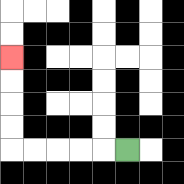{'start': '[5, 6]', 'end': '[0, 2]', 'path_directions': 'L,L,L,L,L,U,U,U,U', 'path_coordinates': '[[5, 6], [4, 6], [3, 6], [2, 6], [1, 6], [0, 6], [0, 5], [0, 4], [0, 3], [0, 2]]'}